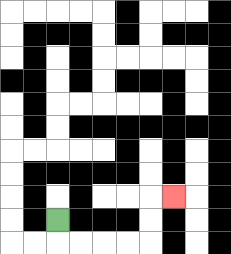{'start': '[2, 9]', 'end': '[7, 8]', 'path_directions': 'D,R,R,R,R,U,U,R', 'path_coordinates': '[[2, 9], [2, 10], [3, 10], [4, 10], [5, 10], [6, 10], [6, 9], [6, 8], [7, 8]]'}